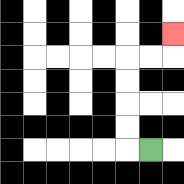{'start': '[6, 6]', 'end': '[7, 1]', 'path_directions': 'L,U,U,U,U,R,R,U', 'path_coordinates': '[[6, 6], [5, 6], [5, 5], [5, 4], [5, 3], [5, 2], [6, 2], [7, 2], [7, 1]]'}